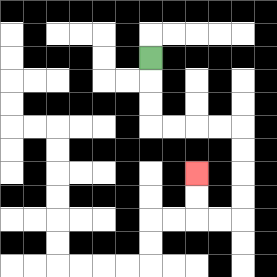{'start': '[6, 2]', 'end': '[8, 7]', 'path_directions': 'D,D,D,R,R,R,R,D,D,D,D,L,L,U,U', 'path_coordinates': '[[6, 2], [6, 3], [6, 4], [6, 5], [7, 5], [8, 5], [9, 5], [10, 5], [10, 6], [10, 7], [10, 8], [10, 9], [9, 9], [8, 9], [8, 8], [8, 7]]'}